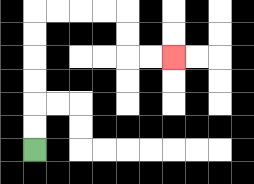{'start': '[1, 6]', 'end': '[7, 2]', 'path_directions': 'U,U,U,U,U,U,R,R,R,R,D,D,R,R', 'path_coordinates': '[[1, 6], [1, 5], [1, 4], [1, 3], [1, 2], [1, 1], [1, 0], [2, 0], [3, 0], [4, 0], [5, 0], [5, 1], [5, 2], [6, 2], [7, 2]]'}